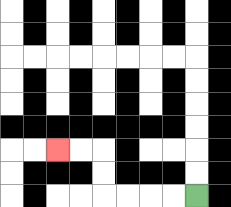{'start': '[8, 8]', 'end': '[2, 6]', 'path_directions': 'L,L,L,L,U,U,L,L', 'path_coordinates': '[[8, 8], [7, 8], [6, 8], [5, 8], [4, 8], [4, 7], [4, 6], [3, 6], [2, 6]]'}